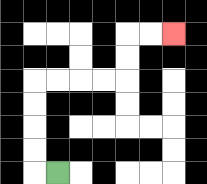{'start': '[2, 7]', 'end': '[7, 1]', 'path_directions': 'L,U,U,U,U,R,R,R,R,U,U,R,R', 'path_coordinates': '[[2, 7], [1, 7], [1, 6], [1, 5], [1, 4], [1, 3], [2, 3], [3, 3], [4, 3], [5, 3], [5, 2], [5, 1], [6, 1], [7, 1]]'}